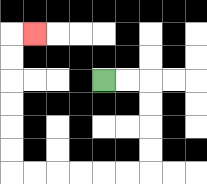{'start': '[4, 3]', 'end': '[1, 1]', 'path_directions': 'R,R,D,D,D,D,L,L,L,L,L,L,U,U,U,U,U,U,R', 'path_coordinates': '[[4, 3], [5, 3], [6, 3], [6, 4], [6, 5], [6, 6], [6, 7], [5, 7], [4, 7], [3, 7], [2, 7], [1, 7], [0, 7], [0, 6], [0, 5], [0, 4], [0, 3], [0, 2], [0, 1], [1, 1]]'}